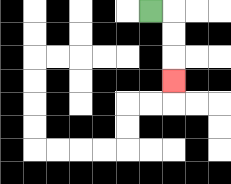{'start': '[6, 0]', 'end': '[7, 3]', 'path_directions': 'R,D,D,D', 'path_coordinates': '[[6, 0], [7, 0], [7, 1], [7, 2], [7, 3]]'}